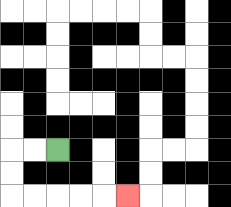{'start': '[2, 6]', 'end': '[5, 8]', 'path_directions': 'L,L,D,D,R,R,R,R,R', 'path_coordinates': '[[2, 6], [1, 6], [0, 6], [0, 7], [0, 8], [1, 8], [2, 8], [3, 8], [4, 8], [5, 8]]'}